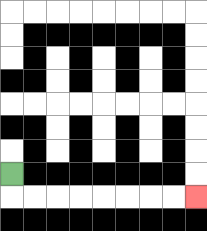{'start': '[0, 7]', 'end': '[8, 8]', 'path_directions': 'D,R,R,R,R,R,R,R,R', 'path_coordinates': '[[0, 7], [0, 8], [1, 8], [2, 8], [3, 8], [4, 8], [5, 8], [6, 8], [7, 8], [8, 8]]'}